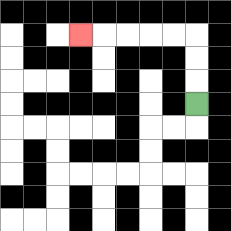{'start': '[8, 4]', 'end': '[3, 1]', 'path_directions': 'U,U,U,L,L,L,L,L', 'path_coordinates': '[[8, 4], [8, 3], [8, 2], [8, 1], [7, 1], [6, 1], [5, 1], [4, 1], [3, 1]]'}